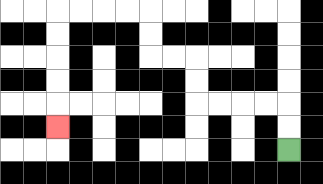{'start': '[12, 6]', 'end': '[2, 5]', 'path_directions': 'U,U,L,L,L,L,U,U,L,L,U,U,L,L,L,L,D,D,D,D,D', 'path_coordinates': '[[12, 6], [12, 5], [12, 4], [11, 4], [10, 4], [9, 4], [8, 4], [8, 3], [8, 2], [7, 2], [6, 2], [6, 1], [6, 0], [5, 0], [4, 0], [3, 0], [2, 0], [2, 1], [2, 2], [2, 3], [2, 4], [2, 5]]'}